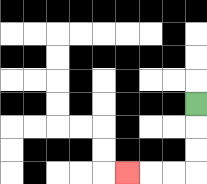{'start': '[8, 4]', 'end': '[5, 7]', 'path_directions': 'D,D,D,L,L,L', 'path_coordinates': '[[8, 4], [8, 5], [8, 6], [8, 7], [7, 7], [6, 7], [5, 7]]'}